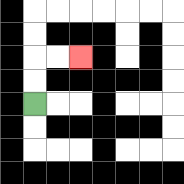{'start': '[1, 4]', 'end': '[3, 2]', 'path_directions': 'U,U,R,R', 'path_coordinates': '[[1, 4], [1, 3], [1, 2], [2, 2], [3, 2]]'}